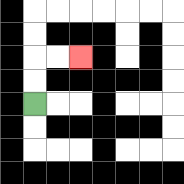{'start': '[1, 4]', 'end': '[3, 2]', 'path_directions': 'U,U,R,R', 'path_coordinates': '[[1, 4], [1, 3], [1, 2], [2, 2], [3, 2]]'}